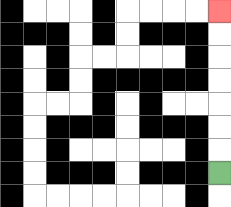{'start': '[9, 7]', 'end': '[9, 0]', 'path_directions': 'U,U,U,U,U,U,U', 'path_coordinates': '[[9, 7], [9, 6], [9, 5], [9, 4], [9, 3], [9, 2], [9, 1], [9, 0]]'}